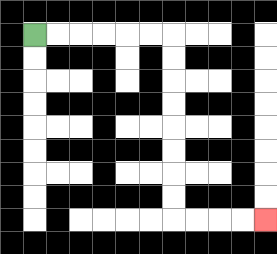{'start': '[1, 1]', 'end': '[11, 9]', 'path_directions': 'R,R,R,R,R,R,D,D,D,D,D,D,D,D,R,R,R,R', 'path_coordinates': '[[1, 1], [2, 1], [3, 1], [4, 1], [5, 1], [6, 1], [7, 1], [7, 2], [7, 3], [7, 4], [7, 5], [7, 6], [7, 7], [7, 8], [7, 9], [8, 9], [9, 9], [10, 9], [11, 9]]'}